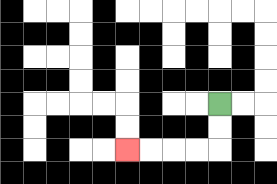{'start': '[9, 4]', 'end': '[5, 6]', 'path_directions': 'D,D,L,L,L,L', 'path_coordinates': '[[9, 4], [9, 5], [9, 6], [8, 6], [7, 6], [6, 6], [5, 6]]'}